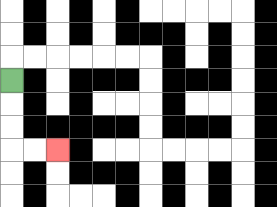{'start': '[0, 3]', 'end': '[2, 6]', 'path_directions': 'D,D,D,R,R', 'path_coordinates': '[[0, 3], [0, 4], [0, 5], [0, 6], [1, 6], [2, 6]]'}